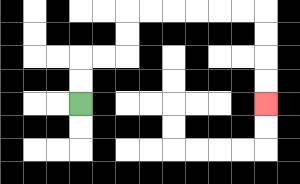{'start': '[3, 4]', 'end': '[11, 4]', 'path_directions': 'U,U,R,R,U,U,R,R,R,R,R,R,D,D,D,D', 'path_coordinates': '[[3, 4], [3, 3], [3, 2], [4, 2], [5, 2], [5, 1], [5, 0], [6, 0], [7, 0], [8, 0], [9, 0], [10, 0], [11, 0], [11, 1], [11, 2], [11, 3], [11, 4]]'}